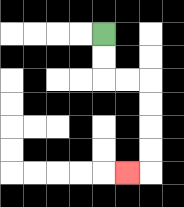{'start': '[4, 1]', 'end': '[5, 7]', 'path_directions': 'D,D,R,R,D,D,D,D,L', 'path_coordinates': '[[4, 1], [4, 2], [4, 3], [5, 3], [6, 3], [6, 4], [6, 5], [6, 6], [6, 7], [5, 7]]'}